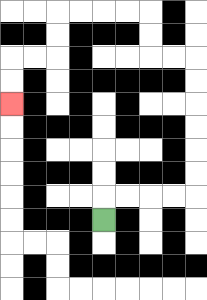{'start': '[4, 9]', 'end': '[0, 4]', 'path_directions': 'U,R,R,R,R,U,U,U,U,U,U,L,L,U,U,L,L,L,L,D,D,L,L,D,D', 'path_coordinates': '[[4, 9], [4, 8], [5, 8], [6, 8], [7, 8], [8, 8], [8, 7], [8, 6], [8, 5], [8, 4], [8, 3], [8, 2], [7, 2], [6, 2], [6, 1], [6, 0], [5, 0], [4, 0], [3, 0], [2, 0], [2, 1], [2, 2], [1, 2], [0, 2], [0, 3], [0, 4]]'}